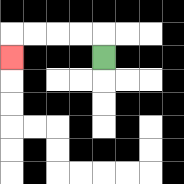{'start': '[4, 2]', 'end': '[0, 2]', 'path_directions': 'U,L,L,L,L,D', 'path_coordinates': '[[4, 2], [4, 1], [3, 1], [2, 1], [1, 1], [0, 1], [0, 2]]'}